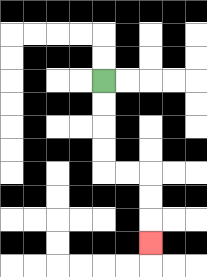{'start': '[4, 3]', 'end': '[6, 10]', 'path_directions': 'D,D,D,D,R,R,D,D,D', 'path_coordinates': '[[4, 3], [4, 4], [4, 5], [4, 6], [4, 7], [5, 7], [6, 7], [6, 8], [6, 9], [6, 10]]'}